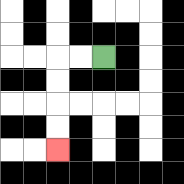{'start': '[4, 2]', 'end': '[2, 6]', 'path_directions': 'L,L,D,D,D,D', 'path_coordinates': '[[4, 2], [3, 2], [2, 2], [2, 3], [2, 4], [2, 5], [2, 6]]'}